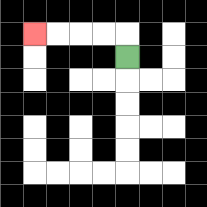{'start': '[5, 2]', 'end': '[1, 1]', 'path_directions': 'U,L,L,L,L', 'path_coordinates': '[[5, 2], [5, 1], [4, 1], [3, 1], [2, 1], [1, 1]]'}